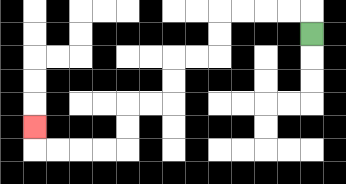{'start': '[13, 1]', 'end': '[1, 5]', 'path_directions': 'U,L,L,L,L,D,D,L,L,D,D,L,L,D,D,L,L,L,L,U', 'path_coordinates': '[[13, 1], [13, 0], [12, 0], [11, 0], [10, 0], [9, 0], [9, 1], [9, 2], [8, 2], [7, 2], [7, 3], [7, 4], [6, 4], [5, 4], [5, 5], [5, 6], [4, 6], [3, 6], [2, 6], [1, 6], [1, 5]]'}